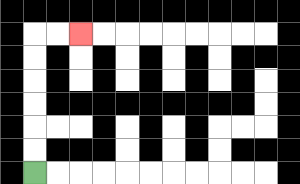{'start': '[1, 7]', 'end': '[3, 1]', 'path_directions': 'U,U,U,U,U,U,R,R', 'path_coordinates': '[[1, 7], [1, 6], [1, 5], [1, 4], [1, 3], [1, 2], [1, 1], [2, 1], [3, 1]]'}